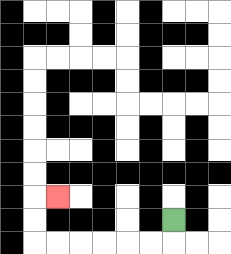{'start': '[7, 9]', 'end': '[2, 8]', 'path_directions': 'D,L,L,L,L,L,L,U,U,R', 'path_coordinates': '[[7, 9], [7, 10], [6, 10], [5, 10], [4, 10], [3, 10], [2, 10], [1, 10], [1, 9], [1, 8], [2, 8]]'}